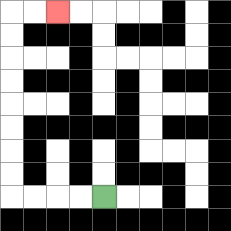{'start': '[4, 8]', 'end': '[2, 0]', 'path_directions': 'L,L,L,L,U,U,U,U,U,U,U,U,R,R', 'path_coordinates': '[[4, 8], [3, 8], [2, 8], [1, 8], [0, 8], [0, 7], [0, 6], [0, 5], [0, 4], [0, 3], [0, 2], [0, 1], [0, 0], [1, 0], [2, 0]]'}